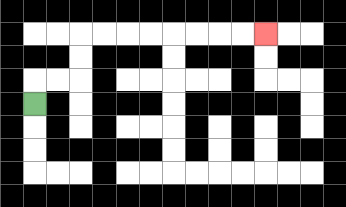{'start': '[1, 4]', 'end': '[11, 1]', 'path_directions': 'U,R,R,U,U,R,R,R,R,R,R,R,R', 'path_coordinates': '[[1, 4], [1, 3], [2, 3], [3, 3], [3, 2], [3, 1], [4, 1], [5, 1], [6, 1], [7, 1], [8, 1], [9, 1], [10, 1], [11, 1]]'}